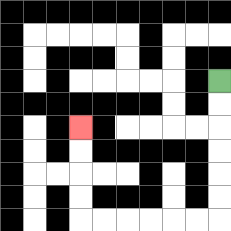{'start': '[9, 3]', 'end': '[3, 5]', 'path_directions': 'D,D,D,D,D,D,L,L,L,L,L,L,U,U,U,U', 'path_coordinates': '[[9, 3], [9, 4], [9, 5], [9, 6], [9, 7], [9, 8], [9, 9], [8, 9], [7, 9], [6, 9], [5, 9], [4, 9], [3, 9], [3, 8], [3, 7], [3, 6], [3, 5]]'}